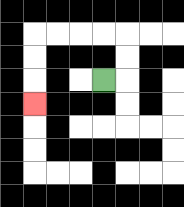{'start': '[4, 3]', 'end': '[1, 4]', 'path_directions': 'R,U,U,L,L,L,L,D,D,D', 'path_coordinates': '[[4, 3], [5, 3], [5, 2], [5, 1], [4, 1], [3, 1], [2, 1], [1, 1], [1, 2], [1, 3], [1, 4]]'}